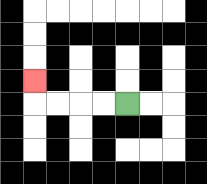{'start': '[5, 4]', 'end': '[1, 3]', 'path_directions': 'L,L,L,L,U', 'path_coordinates': '[[5, 4], [4, 4], [3, 4], [2, 4], [1, 4], [1, 3]]'}